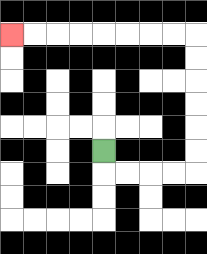{'start': '[4, 6]', 'end': '[0, 1]', 'path_directions': 'D,R,R,R,R,U,U,U,U,U,U,L,L,L,L,L,L,L,L', 'path_coordinates': '[[4, 6], [4, 7], [5, 7], [6, 7], [7, 7], [8, 7], [8, 6], [8, 5], [8, 4], [8, 3], [8, 2], [8, 1], [7, 1], [6, 1], [5, 1], [4, 1], [3, 1], [2, 1], [1, 1], [0, 1]]'}